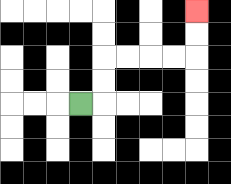{'start': '[3, 4]', 'end': '[8, 0]', 'path_directions': 'R,U,U,R,R,R,R,U,U', 'path_coordinates': '[[3, 4], [4, 4], [4, 3], [4, 2], [5, 2], [6, 2], [7, 2], [8, 2], [8, 1], [8, 0]]'}